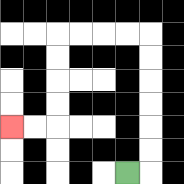{'start': '[5, 7]', 'end': '[0, 5]', 'path_directions': 'R,U,U,U,U,U,U,L,L,L,L,D,D,D,D,L,L', 'path_coordinates': '[[5, 7], [6, 7], [6, 6], [6, 5], [6, 4], [6, 3], [6, 2], [6, 1], [5, 1], [4, 1], [3, 1], [2, 1], [2, 2], [2, 3], [2, 4], [2, 5], [1, 5], [0, 5]]'}